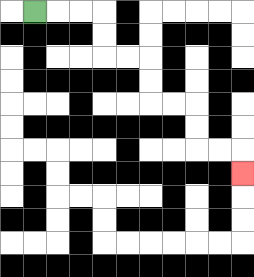{'start': '[1, 0]', 'end': '[10, 7]', 'path_directions': 'R,R,R,D,D,R,R,D,D,R,R,D,D,R,R,D', 'path_coordinates': '[[1, 0], [2, 0], [3, 0], [4, 0], [4, 1], [4, 2], [5, 2], [6, 2], [6, 3], [6, 4], [7, 4], [8, 4], [8, 5], [8, 6], [9, 6], [10, 6], [10, 7]]'}